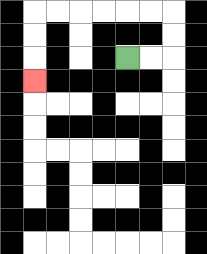{'start': '[5, 2]', 'end': '[1, 3]', 'path_directions': 'R,R,U,U,L,L,L,L,L,L,D,D,D', 'path_coordinates': '[[5, 2], [6, 2], [7, 2], [7, 1], [7, 0], [6, 0], [5, 0], [4, 0], [3, 0], [2, 0], [1, 0], [1, 1], [1, 2], [1, 3]]'}